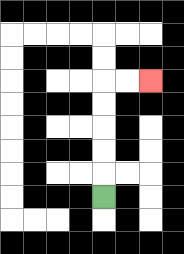{'start': '[4, 8]', 'end': '[6, 3]', 'path_directions': 'U,U,U,U,U,R,R', 'path_coordinates': '[[4, 8], [4, 7], [4, 6], [4, 5], [4, 4], [4, 3], [5, 3], [6, 3]]'}